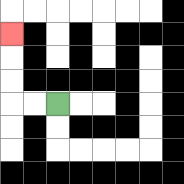{'start': '[2, 4]', 'end': '[0, 1]', 'path_directions': 'L,L,U,U,U', 'path_coordinates': '[[2, 4], [1, 4], [0, 4], [0, 3], [0, 2], [0, 1]]'}